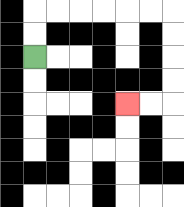{'start': '[1, 2]', 'end': '[5, 4]', 'path_directions': 'U,U,R,R,R,R,R,R,D,D,D,D,L,L', 'path_coordinates': '[[1, 2], [1, 1], [1, 0], [2, 0], [3, 0], [4, 0], [5, 0], [6, 0], [7, 0], [7, 1], [7, 2], [7, 3], [7, 4], [6, 4], [5, 4]]'}